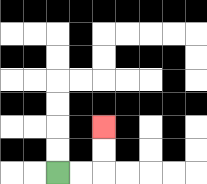{'start': '[2, 7]', 'end': '[4, 5]', 'path_directions': 'R,R,U,U', 'path_coordinates': '[[2, 7], [3, 7], [4, 7], [4, 6], [4, 5]]'}